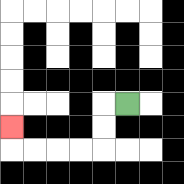{'start': '[5, 4]', 'end': '[0, 5]', 'path_directions': 'L,D,D,L,L,L,L,U', 'path_coordinates': '[[5, 4], [4, 4], [4, 5], [4, 6], [3, 6], [2, 6], [1, 6], [0, 6], [0, 5]]'}